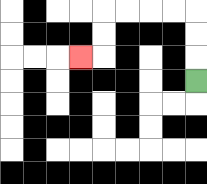{'start': '[8, 3]', 'end': '[3, 2]', 'path_directions': 'U,U,U,L,L,L,L,D,D,L', 'path_coordinates': '[[8, 3], [8, 2], [8, 1], [8, 0], [7, 0], [6, 0], [5, 0], [4, 0], [4, 1], [4, 2], [3, 2]]'}